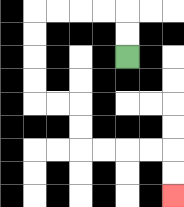{'start': '[5, 2]', 'end': '[7, 8]', 'path_directions': 'U,U,L,L,L,L,D,D,D,D,R,R,D,D,R,R,R,R,D,D', 'path_coordinates': '[[5, 2], [5, 1], [5, 0], [4, 0], [3, 0], [2, 0], [1, 0], [1, 1], [1, 2], [1, 3], [1, 4], [2, 4], [3, 4], [3, 5], [3, 6], [4, 6], [5, 6], [6, 6], [7, 6], [7, 7], [7, 8]]'}